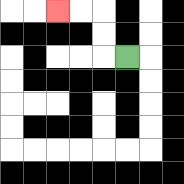{'start': '[5, 2]', 'end': '[2, 0]', 'path_directions': 'L,U,U,L,L', 'path_coordinates': '[[5, 2], [4, 2], [4, 1], [4, 0], [3, 0], [2, 0]]'}